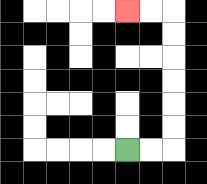{'start': '[5, 6]', 'end': '[5, 0]', 'path_directions': 'R,R,U,U,U,U,U,U,L,L', 'path_coordinates': '[[5, 6], [6, 6], [7, 6], [7, 5], [7, 4], [7, 3], [7, 2], [7, 1], [7, 0], [6, 0], [5, 0]]'}